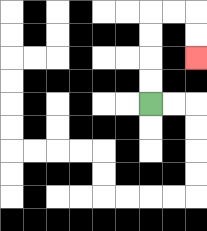{'start': '[6, 4]', 'end': '[8, 2]', 'path_directions': 'U,U,U,U,R,R,D,D', 'path_coordinates': '[[6, 4], [6, 3], [6, 2], [6, 1], [6, 0], [7, 0], [8, 0], [8, 1], [8, 2]]'}